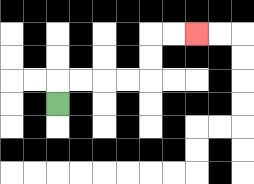{'start': '[2, 4]', 'end': '[8, 1]', 'path_directions': 'U,R,R,R,R,U,U,R,R', 'path_coordinates': '[[2, 4], [2, 3], [3, 3], [4, 3], [5, 3], [6, 3], [6, 2], [6, 1], [7, 1], [8, 1]]'}